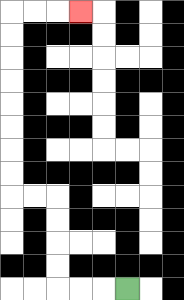{'start': '[5, 12]', 'end': '[3, 0]', 'path_directions': 'L,L,L,U,U,U,U,L,L,U,U,U,U,U,U,U,U,R,R,R', 'path_coordinates': '[[5, 12], [4, 12], [3, 12], [2, 12], [2, 11], [2, 10], [2, 9], [2, 8], [1, 8], [0, 8], [0, 7], [0, 6], [0, 5], [0, 4], [0, 3], [0, 2], [0, 1], [0, 0], [1, 0], [2, 0], [3, 0]]'}